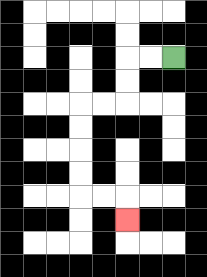{'start': '[7, 2]', 'end': '[5, 9]', 'path_directions': 'L,L,D,D,L,L,D,D,D,D,R,R,D', 'path_coordinates': '[[7, 2], [6, 2], [5, 2], [5, 3], [5, 4], [4, 4], [3, 4], [3, 5], [3, 6], [3, 7], [3, 8], [4, 8], [5, 8], [5, 9]]'}